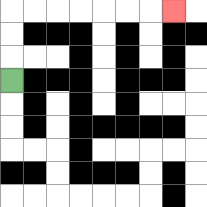{'start': '[0, 3]', 'end': '[7, 0]', 'path_directions': 'U,U,U,R,R,R,R,R,R,R', 'path_coordinates': '[[0, 3], [0, 2], [0, 1], [0, 0], [1, 0], [2, 0], [3, 0], [4, 0], [5, 0], [6, 0], [7, 0]]'}